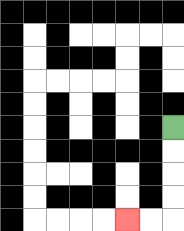{'start': '[7, 5]', 'end': '[5, 9]', 'path_directions': 'D,D,D,D,L,L', 'path_coordinates': '[[7, 5], [7, 6], [7, 7], [7, 8], [7, 9], [6, 9], [5, 9]]'}